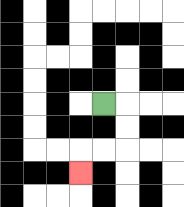{'start': '[4, 4]', 'end': '[3, 7]', 'path_directions': 'R,D,D,L,L,D', 'path_coordinates': '[[4, 4], [5, 4], [5, 5], [5, 6], [4, 6], [3, 6], [3, 7]]'}